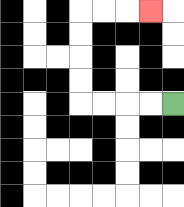{'start': '[7, 4]', 'end': '[6, 0]', 'path_directions': 'L,L,L,L,U,U,U,U,R,R,R', 'path_coordinates': '[[7, 4], [6, 4], [5, 4], [4, 4], [3, 4], [3, 3], [3, 2], [3, 1], [3, 0], [4, 0], [5, 0], [6, 0]]'}